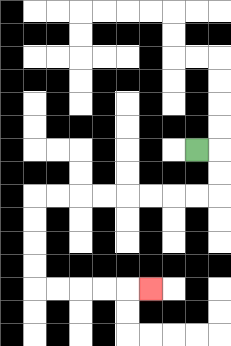{'start': '[8, 6]', 'end': '[6, 12]', 'path_directions': 'R,D,D,L,L,L,L,L,L,L,L,D,D,D,D,R,R,R,R,R', 'path_coordinates': '[[8, 6], [9, 6], [9, 7], [9, 8], [8, 8], [7, 8], [6, 8], [5, 8], [4, 8], [3, 8], [2, 8], [1, 8], [1, 9], [1, 10], [1, 11], [1, 12], [2, 12], [3, 12], [4, 12], [5, 12], [6, 12]]'}